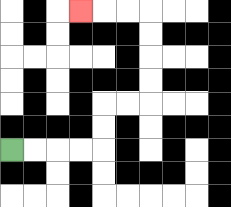{'start': '[0, 6]', 'end': '[3, 0]', 'path_directions': 'R,R,R,R,U,U,R,R,U,U,U,U,L,L,L', 'path_coordinates': '[[0, 6], [1, 6], [2, 6], [3, 6], [4, 6], [4, 5], [4, 4], [5, 4], [6, 4], [6, 3], [6, 2], [6, 1], [6, 0], [5, 0], [4, 0], [3, 0]]'}